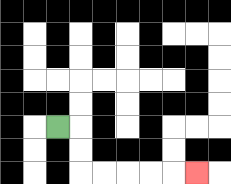{'start': '[2, 5]', 'end': '[8, 7]', 'path_directions': 'R,D,D,R,R,R,R,R', 'path_coordinates': '[[2, 5], [3, 5], [3, 6], [3, 7], [4, 7], [5, 7], [6, 7], [7, 7], [8, 7]]'}